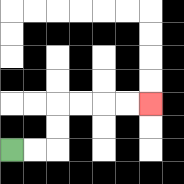{'start': '[0, 6]', 'end': '[6, 4]', 'path_directions': 'R,R,U,U,R,R,R,R', 'path_coordinates': '[[0, 6], [1, 6], [2, 6], [2, 5], [2, 4], [3, 4], [4, 4], [5, 4], [6, 4]]'}